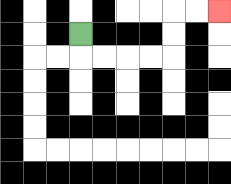{'start': '[3, 1]', 'end': '[9, 0]', 'path_directions': 'D,R,R,R,R,U,U,R,R', 'path_coordinates': '[[3, 1], [3, 2], [4, 2], [5, 2], [6, 2], [7, 2], [7, 1], [7, 0], [8, 0], [9, 0]]'}